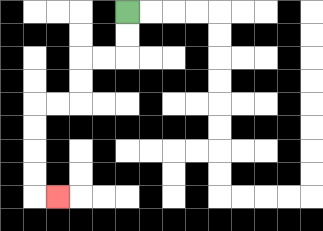{'start': '[5, 0]', 'end': '[2, 8]', 'path_directions': 'D,D,L,L,D,D,L,L,D,D,D,D,R', 'path_coordinates': '[[5, 0], [5, 1], [5, 2], [4, 2], [3, 2], [3, 3], [3, 4], [2, 4], [1, 4], [1, 5], [1, 6], [1, 7], [1, 8], [2, 8]]'}